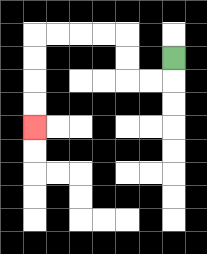{'start': '[7, 2]', 'end': '[1, 5]', 'path_directions': 'D,L,L,U,U,L,L,L,L,D,D,D,D', 'path_coordinates': '[[7, 2], [7, 3], [6, 3], [5, 3], [5, 2], [5, 1], [4, 1], [3, 1], [2, 1], [1, 1], [1, 2], [1, 3], [1, 4], [1, 5]]'}